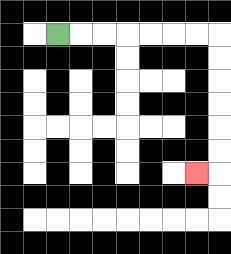{'start': '[2, 1]', 'end': '[8, 7]', 'path_directions': 'R,R,R,R,R,R,R,D,D,D,D,D,D,L', 'path_coordinates': '[[2, 1], [3, 1], [4, 1], [5, 1], [6, 1], [7, 1], [8, 1], [9, 1], [9, 2], [9, 3], [9, 4], [9, 5], [9, 6], [9, 7], [8, 7]]'}